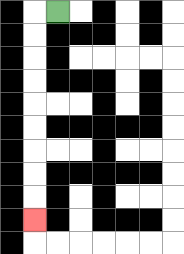{'start': '[2, 0]', 'end': '[1, 9]', 'path_directions': 'L,D,D,D,D,D,D,D,D,D', 'path_coordinates': '[[2, 0], [1, 0], [1, 1], [1, 2], [1, 3], [1, 4], [1, 5], [1, 6], [1, 7], [1, 8], [1, 9]]'}